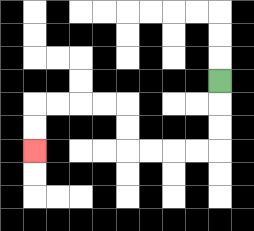{'start': '[9, 3]', 'end': '[1, 6]', 'path_directions': 'D,D,D,L,L,L,L,U,U,L,L,L,L,D,D', 'path_coordinates': '[[9, 3], [9, 4], [9, 5], [9, 6], [8, 6], [7, 6], [6, 6], [5, 6], [5, 5], [5, 4], [4, 4], [3, 4], [2, 4], [1, 4], [1, 5], [1, 6]]'}